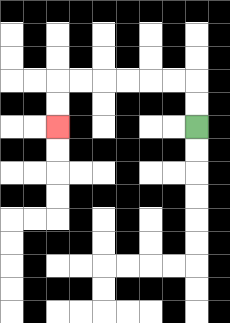{'start': '[8, 5]', 'end': '[2, 5]', 'path_directions': 'U,U,L,L,L,L,L,L,D,D', 'path_coordinates': '[[8, 5], [8, 4], [8, 3], [7, 3], [6, 3], [5, 3], [4, 3], [3, 3], [2, 3], [2, 4], [2, 5]]'}